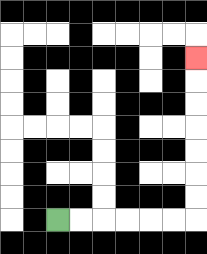{'start': '[2, 9]', 'end': '[8, 2]', 'path_directions': 'R,R,R,R,R,R,U,U,U,U,U,U,U', 'path_coordinates': '[[2, 9], [3, 9], [4, 9], [5, 9], [6, 9], [7, 9], [8, 9], [8, 8], [8, 7], [8, 6], [8, 5], [8, 4], [8, 3], [8, 2]]'}